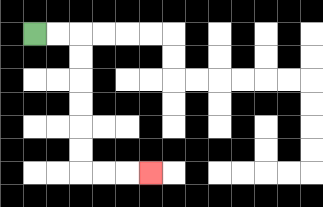{'start': '[1, 1]', 'end': '[6, 7]', 'path_directions': 'R,R,D,D,D,D,D,D,R,R,R', 'path_coordinates': '[[1, 1], [2, 1], [3, 1], [3, 2], [3, 3], [3, 4], [3, 5], [3, 6], [3, 7], [4, 7], [5, 7], [6, 7]]'}